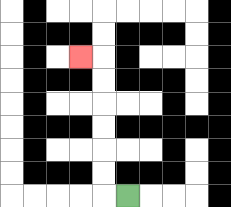{'start': '[5, 8]', 'end': '[3, 2]', 'path_directions': 'L,U,U,U,U,U,U,L', 'path_coordinates': '[[5, 8], [4, 8], [4, 7], [4, 6], [4, 5], [4, 4], [4, 3], [4, 2], [3, 2]]'}